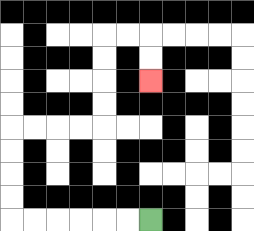{'start': '[6, 9]', 'end': '[6, 3]', 'path_directions': 'L,L,L,L,L,L,U,U,U,U,R,R,R,R,U,U,U,U,R,R,D,D', 'path_coordinates': '[[6, 9], [5, 9], [4, 9], [3, 9], [2, 9], [1, 9], [0, 9], [0, 8], [0, 7], [0, 6], [0, 5], [1, 5], [2, 5], [3, 5], [4, 5], [4, 4], [4, 3], [4, 2], [4, 1], [5, 1], [6, 1], [6, 2], [6, 3]]'}